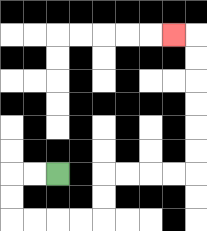{'start': '[2, 7]', 'end': '[7, 1]', 'path_directions': 'L,L,D,D,R,R,R,R,U,U,R,R,R,R,U,U,U,U,U,U,L', 'path_coordinates': '[[2, 7], [1, 7], [0, 7], [0, 8], [0, 9], [1, 9], [2, 9], [3, 9], [4, 9], [4, 8], [4, 7], [5, 7], [6, 7], [7, 7], [8, 7], [8, 6], [8, 5], [8, 4], [8, 3], [8, 2], [8, 1], [7, 1]]'}